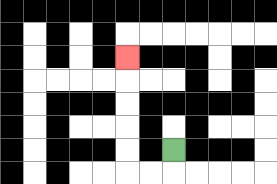{'start': '[7, 6]', 'end': '[5, 2]', 'path_directions': 'D,L,L,U,U,U,U,U', 'path_coordinates': '[[7, 6], [7, 7], [6, 7], [5, 7], [5, 6], [5, 5], [5, 4], [5, 3], [5, 2]]'}